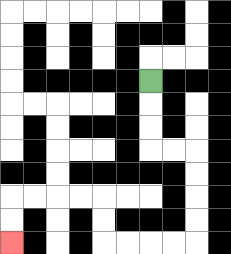{'start': '[6, 3]', 'end': '[0, 10]', 'path_directions': 'D,D,D,R,R,D,D,D,D,L,L,L,L,U,U,L,L,L,L,D,D', 'path_coordinates': '[[6, 3], [6, 4], [6, 5], [6, 6], [7, 6], [8, 6], [8, 7], [8, 8], [8, 9], [8, 10], [7, 10], [6, 10], [5, 10], [4, 10], [4, 9], [4, 8], [3, 8], [2, 8], [1, 8], [0, 8], [0, 9], [0, 10]]'}